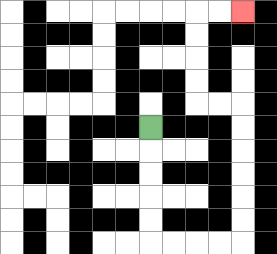{'start': '[6, 5]', 'end': '[10, 0]', 'path_directions': 'D,D,D,D,D,R,R,R,R,U,U,U,U,U,U,L,L,U,U,U,U,R,R', 'path_coordinates': '[[6, 5], [6, 6], [6, 7], [6, 8], [6, 9], [6, 10], [7, 10], [8, 10], [9, 10], [10, 10], [10, 9], [10, 8], [10, 7], [10, 6], [10, 5], [10, 4], [9, 4], [8, 4], [8, 3], [8, 2], [8, 1], [8, 0], [9, 0], [10, 0]]'}